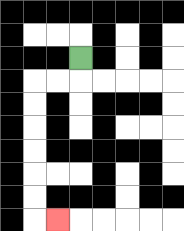{'start': '[3, 2]', 'end': '[2, 9]', 'path_directions': 'D,L,L,D,D,D,D,D,D,R', 'path_coordinates': '[[3, 2], [3, 3], [2, 3], [1, 3], [1, 4], [1, 5], [1, 6], [1, 7], [1, 8], [1, 9], [2, 9]]'}